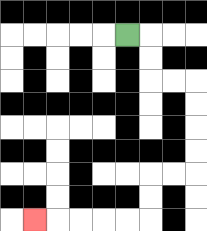{'start': '[5, 1]', 'end': '[1, 9]', 'path_directions': 'R,D,D,R,R,D,D,D,D,L,L,D,D,L,L,L,L,L', 'path_coordinates': '[[5, 1], [6, 1], [6, 2], [6, 3], [7, 3], [8, 3], [8, 4], [8, 5], [8, 6], [8, 7], [7, 7], [6, 7], [6, 8], [6, 9], [5, 9], [4, 9], [3, 9], [2, 9], [1, 9]]'}